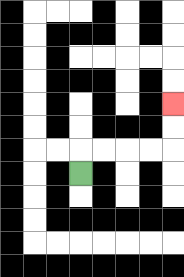{'start': '[3, 7]', 'end': '[7, 4]', 'path_directions': 'U,R,R,R,R,U,U', 'path_coordinates': '[[3, 7], [3, 6], [4, 6], [5, 6], [6, 6], [7, 6], [7, 5], [7, 4]]'}